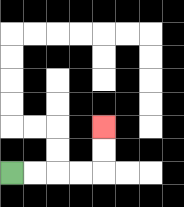{'start': '[0, 7]', 'end': '[4, 5]', 'path_directions': 'R,R,R,R,U,U', 'path_coordinates': '[[0, 7], [1, 7], [2, 7], [3, 7], [4, 7], [4, 6], [4, 5]]'}